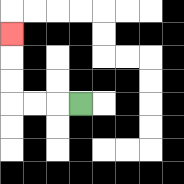{'start': '[3, 4]', 'end': '[0, 1]', 'path_directions': 'L,L,L,U,U,U', 'path_coordinates': '[[3, 4], [2, 4], [1, 4], [0, 4], [0, 3], [0, 2], [0, 1]]'}